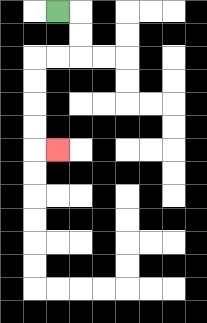{'start': '[2, 0]', 'end': '[2, 6]', 'path_directions': 'R,D,D,L,L,D,D,D,D,R', 'path_coordinates': '[[2, 0], [3, 0], [3, 1], [3, 2], [2, 2], [1, 2], [1, 3], [1, 4], [1, 5], [1, 6], [2, 6]]'}